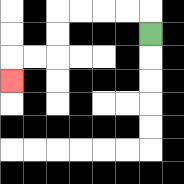{'start': '[6, 1]', 'end': '[0, 3]', 'path_directions': 'U,L,L,L,L,D,D,L,L,D', 'path_coordinates': '[[6, 1], [6, 0], [5, 0], [4, 0], [3, 0], [2, 0], [2, 1], [2, 2], [1, 2], [0, 2], [0, 3]]'}